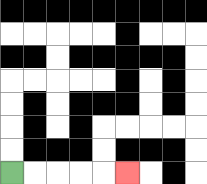{'start': '[0, 7]', 'end': '[5, 7]', 'path_directions': 'R,R,R,R,R', 'path_coordinates': '[[0, 7], [1, 7], [2, 7], [3, 7], [4, 7], [5, 7]]'}